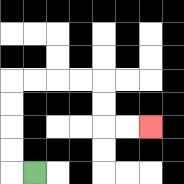{'start': '[1, 7]', 'end': '[6, 5]', 'path_directions': 'L,U,U,U,U,R,R,R,R,D,D,R,R', 'path_coordinates': '[[1, 7], [0, 7], [0, 6], [0, 5], [0, 4], [0, 3], [1, 3], [2, 3], [3, 3], [4, 3], [4, 4], [4, 5], [5, 5], [6, 5]]'}